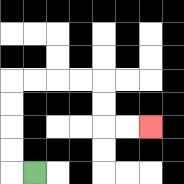{'start': '[1, 7]', 'end': '[6, 5]', 'path_directions': 'L,U,U,U,U,R,R,R,R,D,D,R,R', 'path_coordinates': '[[1, 7], [0, 7], [0, 6], [0, 5], [0, 4], [0, 3], [1, 3], [2, 3], [3, 3], [4, 3], [4, 4], [4, 5], [5, 5], [6, 5]]'}